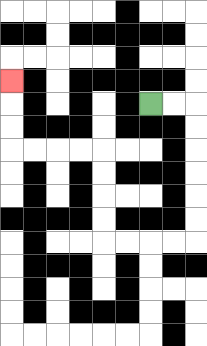{'start': '[6, 4]', 'end': '[0, 3]', 'path_directions': 'R,R,D,D,D,D,D,D,L,L,L,L,U,U,U,U,L,L,L,L,U,U,U', 'path_coordinates': '[[6, 4], [7, 4], [8, 4], [8, 5], [8, 6], [8, 7], [8, 8], [8, 9], [8, 10], [7, 10], [6, 10], [5, 10], [4, 10], [4, 9], [4, 8], [4, 7], [4, 6], [3, 6], [2, 6], [1, 6], [0, 6], [0, 5], [0, 4], [0, 3]]'}